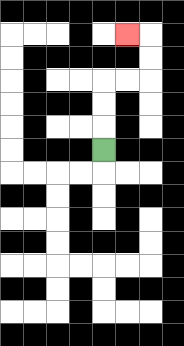{'start': '[4, 6]', 'end': '[5, 1]', 'path_directions': 'U,U,U,R,R,U,U,L', 'path_coordinates': '[[4, 6], [4, 5], [4, 4], [4, 3], [5, 3], [6, 3], [6, 2], [6, 1], [5, 1]]'}